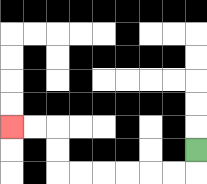{'start': '[8, 6]', 'end': '[0, 5]', 'path_directions': 'D,L,L,L,L,L,L,U,U,L,L', 'path_coordinates': '[[8, 6], [8, 7], [7, 7], [6, 7], [5, 7], [4, 7], [3, 7], [2, 7], [2, 6], [2, 5], [1, 5], [0, 5]]'}